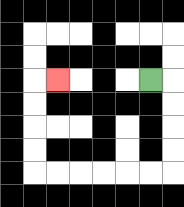{'start': '[6, 3]', 'end': '[2, 3]', 'path_directions': 'R,D,D,D,D,L,L,L,L,L,L,U,U,U,U,R', 'path_coordinates': '[[6, 3], [7, 3], [7, 4], [7, 5], [7, 6], [7, 7], [6, 7], [5, 7], [4, 7], [3, 7], [2, 7], [1, 7], [1, 6], [1, 5], [1, 4], [1, 3], [2, 3]]'}